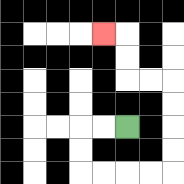{'start': '[5, 5]', 'end': '[4, 1]', 'path_directions': 'L,L,D,D,R,R,R,R,U,U,U,U,L,L,U,U,L', 'path_coordinates': '[[5, 5], [4, 5], [3, 5], [3, 6], [3, 7], [4, 7], [5, 7], [6, 7], [7, 7], [7, 6], [7, 5], [7, 4], [7, 3], [6, 3], [5, 3], [5, 2], [5, 1], [4, 1]]'}